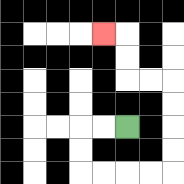{'start': '[5, 5]', 'end': '[4, 1]', 'path_directions': 'L,L,D,D,R,R,R,R,U,U,U,U,L,L,U,U,L', 'path_coordinates': '[[5, 5], [4, 5], [3, 5], [3, 6], [3, 7], [4, 7], [5, 7], [6, 7], [7, 7], [7, 6], [7, 5], [7, 4], [7, 3], [6, 3], [5, 3], [5, 2], [5, 1], [4, 1]]'}